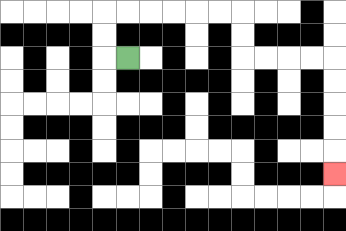{'start': '[5, 2]', 'end': '[14, 7]', 'path_directions': 'L,U,U,R,R,R,R,R,R,D,D,R,R,R,R,D,D,D,D,D', 'path_coordinates': '[[5, 2], [4, 2], [4, 1], [4, 0], [5, 0], [6, 0], [7, 0], [8, 0], [9, 0], [10, 0], [10, 1], [10, 2], [11, 2], [12, 2], [13, 2], [14, 2], [14, 3], [14, 4], [14, 5], [14, 6], [14, 7]]'}